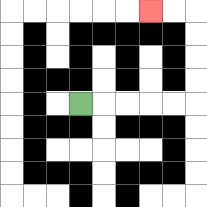{'start': '[3, 4]', 'end': '[6, 0]', 'path_directions': 'R,R,R,R,R,U,U,U,U,L,L', 'path_coordinates': '[[3, 4], [4, 4], [5, 4], [6, 4], [7, 4], [8, 4], [8, 3], [8, 2], [8, 1], [8, 0], [7, 0], [6, 0]]'}